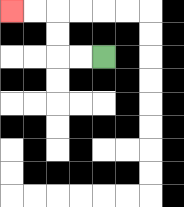{'start': '[4, 2]', 'end': '[0, 0]', 'path_directions': 'L,L,U,U,L,L', 'path_coordinates': '[[4, 2], [3, 2], [2, 2], [2, 1], [2, 0], [1, 0], [0, 0]]'}